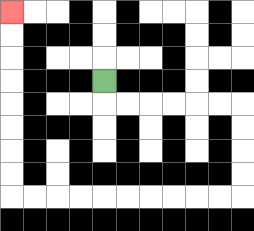{'start': '[4, 3]', 'end': '[0, 0]', 'path_directions': 'D,R,R,R,R,R,R,D,D,D,D,L,L,L,L,L,L,L,L,L,L,U,U,U,U,U,U,U,U', 'path_coordinates': '[[4, 3], [4, 4], [5, 4], [6, 4], [7, 4], [8, 4], [9, 4], [10, 4], [10, 5], [10, 6], [10, 7], [10, 8], [9, 8], [8, 8], [7, 8], [6, 8], [5, 8], [4, 8], [3, 8], [2, 8], [1, 8], [0, 8], [0, 7], [0, 6], [0, 5], [0, 4], [0, 3], [0, 2], [0, 1], [0, 0]]'}